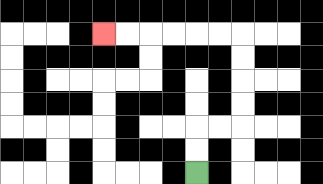{'start': '[8, 7]', 'end': '[4, 1]', 'path_directions': 'U,U,R,R,U,U,U,U,L,L,L,L,L,L', 'path_coordinates': '[[8, 7], [8, 6], [8, 5], [9, 5], [10, 5], [10, 4], [10, 3], [10, 2], [10, 1], [9, 1], [8, 1], [7, 1], [6, 1], [5, 1], [4, 1]]'}